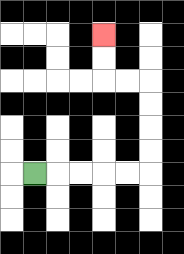{'start': '[1, 7]', 'end': '[4, 1]', 'path_directions': 'R,R,R,R,R,U,U,U,U,L,L,U,U', 'path_coordinates': '[[1, 7], [2, 7], [3, 7], [4, 7], [5, 7], [6, 7], [6, 6], [6, 5], [6, 4], [6, 3], [5, 3], [4, 3], [4, 2], [4, 1]]'}